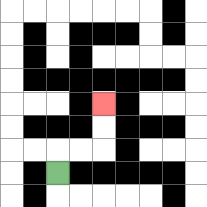{'start': '[2, 7]', 'end': '[4, 4]', 'path_directions': 'U,R,R,U,U', 'path_coordinates': '[[2, 7], [2, 6], [3, 6], [4, 6], [4, 5], [4, 4]]'}